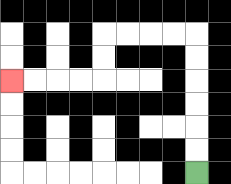{'start': '[8, 7]', 'end': '[0, 3]', 'path_directions': 'U,U,U,U,U,U,L,L,L,L,D,D,L,L,L,L', 'path_coordinates': '[[8, 7], [8, 6], [8, 5], [8, 4], [8, 3], [8, 2], [8, 1], [7, 1], [6, 1], [5, 1], [4, 1], [4, 2], [4, 3], [3, 3], [2, 3], [1, 3], [0, 3]]'}